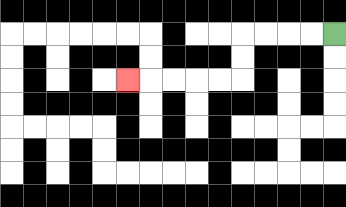{'start': '[14, 1]', 'end': '[5, 3]', 'path_directions': 'L,L,L,L,D,D,L,L,L,L,L', 'path_coordinates': '[[14, 1], [13, 1], [12, 1], [11, 1], [10, 1], [10, 2], [10, 3], [9, 3], [8, 3], [7, 3], [6, 3], [5, 3]]'}